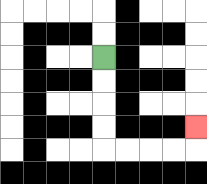{'start': '[4, 2]', 'end': '[8, 5]', 'path_directions': 'D,D,D,D,R,R,R,R,U', 'path_coordinates': '[[4, 2], [4, 3], [4, 4], [4, 5], [4, 6], [5, 6], [6, 6], [7, 6], [8, 6], [8, 5]]'}